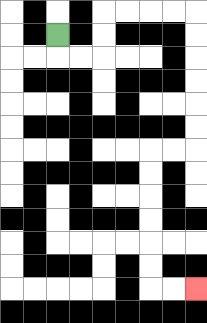{'start': '[2, 1]', 'end': '[8, 12]', 'path_directions': 'D,R,R,U,U,R,R,R,R,D,D,D,D,D,D,L,L,D,D,D,D,D,D,R,R', 'path_coordinates': '[[2, 1], [2, 2], [3, 2], [4, 2], [4, 1], [4, 0], [5, 0], [6, 0], [7, 0], [8, 0], [8, 1], [8, 2], [8, 3], [8, 4], [8, 5], [8, 6], [7, 6], [6, 6], [6, 7], [6, 8], [6, 9], [6, 10], [6, 11], [6, 12], [7, 12], [8, 12]]'}